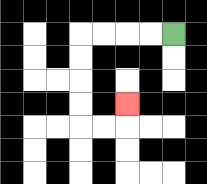{'start': '[7, 1]', 'end': '[5, 4]', 'path_directions': 'L,L,L,L,D,D,D,D,R,R,U', 'path_coordinates': '[[7, 1], [6, 1], [5, 1], [4, 1], [3, 1], [3, 2], [3, 3], [3, 4], [3, 5], [4, 5], [5, 5], [5, 4]]'}